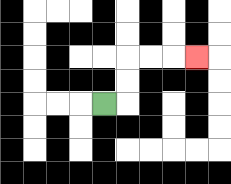{'start': '[4, 4]', 'end': '[8, 2]', 'path_directions': 'R,U,U,R,R,R', 'path_coordinates': '[[4, 4], [5, 4], [5, 3], [5, 2], [6, 2], [7, 2], [8, 2]]'}